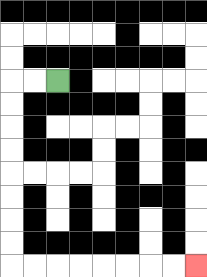{'start': '[2, 3]', 'end': '[8, 11]', 'path_directions': 'L,L,D,D,D,D,D,D,D,D,R,R,R,R,R,R,R,R', 'path_coordinates': '[[2, 3], [1, 3], [0, 3], [0, 4], [0, 5], [0, 6], [0, 7], [0, 8], [0, 9], [0, 10], [0, 11], [1, 11], [2, 11], [3, 11], [4, 11], [5, 11], [6, 11], [7, 11], [8, 11]]'}